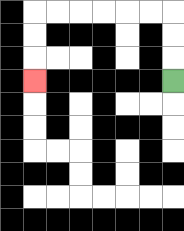{'start': '[7, 3]', 'end': '[1, 3]', 'path_directions': 'U,U,U,L,L,L,L,L,L,D,D,D', 'path_coordinates': '[[7, 3], [7, 2], [7, 1], [7, 0], [6, 0], [5, 0], [4, 0], [3, 0], [2, 0], [1, 0], [1, 1], [1, 2], [1, 3]]'}